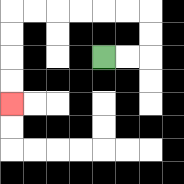{'start': '[4, 2]', 'end': '[0, 4]', 'path_directions': 'R,R,U,U,L,L,L,L,L,L,D,D,D,D', 'path_coordinates': '[[4, 2], [5, 2], [6, 2], [6, 1], [6, 0], [5, 0], [4, 0], [3, 0], [2, 0], [1, 0], [0, 0], [0, 1], [0, 2], [0, 3], [0, 4]]'}